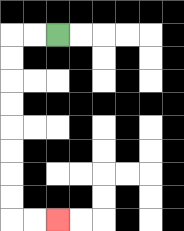{'start': '[2, 1]', 'end': '[2, 9]', 'path_directions': 'L,L,D,D,D,D,D,D,D,D,R,R', 'path_coordinates': '[[2, 1], [1, 1], [0, 1], [0, 2], [0, 3], [0, 4], [0, 5], [0, 6], [0, 7], [0, 8], [0, 9], [1, 9], [2, 9]]'}